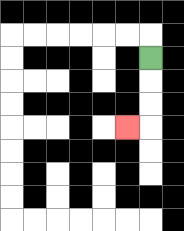{'start': '[6, 2]', 'end': '[5, 5]', 'path_directions': 'D,D,D,L', 'path_coordinates': '[[6, 2], [6, 3], [6, 4], [6, 5], [5, 5]]'}